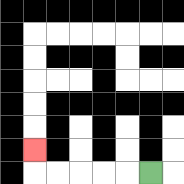{'start': '[6, 7]', 'end': '[1, 6]', 'path_directions': 'L,L,L,L,L,U', 'path_coordinates': '[[6, 7], [5, 7], [4, 7], [3, 7], [2, 7], [1, 7], [1, 6]]'}